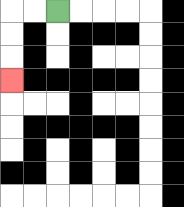{'start': '[2, 0]', 'end': '[0, 3]', 'path_directions': 'L,L,D,D,D', 'path_coordinates': '[[2, 0], [1, 0], [0, 0], [0, 1], [0, 2], [0, 3]]'}